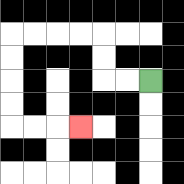{'start': '[6, 3]', 'end': '[3, 5]', 'path_directions': 'L,L,U,U,L,L,L,L,D,D,D,D,R,R,R', 'path_coordinates': '[[6, 3], [5, 3], [4, 3], [4, 2], [4, 1], [3, 1], [2, 1], [1, 1], [0, 1], [0, 2], [0, 3], [0, 4], [0, 5], [1, 5], [2, 5], [3, 5]]'}